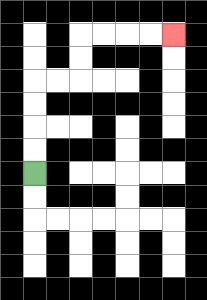{'start': '[1, 7]', 'end': '[7, 1]', 'path_directions': 'U,U,U,U,R,R,U,U,R,R,R,R', 'path_coordinates': '[[1, 7], [1, 6], [1, 5], [1, 4], [1, 3], [2, 3], [3, 3], [3, 2], [3, 1], [4, 1], [5, 1], [6, 1], [7, 1]]'}